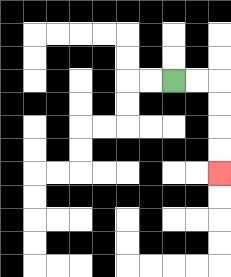{'start': '[7, 3]', 'end': '[9, 7]', 'path_directions': 'R,R,D,D,D,D', 'path_coordinates': '[[7, 3], [8, 3], [9, 3], [9, 4], [9, 5], [9, 6], [9, 7]]'}